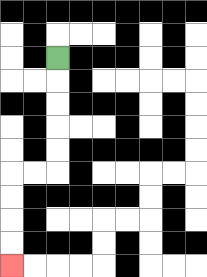{'start': '[2, 2]', 'end': '[0, 11]', 'path_directions': 'D,D,D,D,D,L,L,D,D,D,D', 'path_coordinates': '[[2, 2], [2, 3], [2, 4], [2, 5], [2, 6], [2, 7], [1, 7], [0, 7], [0, 8], [0, 9], [0, 10], [0, 11]]'}